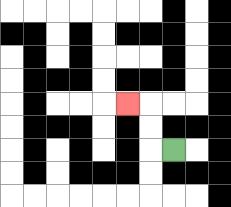{'start': '[7, 6]', 'end': '[5, 4]', 'path_directions': 'L,U,U,L', 'path_coordinates': '[[7, 6], [6, 6], [6, 5], [6, 4], [5, 4]]'}